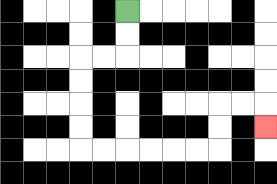{'start': '[5, 0]', 'end': '[11, 5]', 'path_directions': 'D,D,L,L,D,D,D,D,R,R,R,R,R,R,U,U,R,R,D', 'path_coordinates': '[[5, 0], [5, 1], [5, 2], [4, 2], [3, 2], [3, 3], [3, 4], [3, 5], [3, 6], [4, 6], [5, 6], [6, 6], [7, 6], [8, 6], [9, 6], [9, 5], [9, 4], [10, 4], [11, 4], [11, 5]]'}